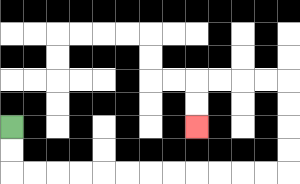{'start': '[0, 5]', 'end': '[8, 5]', 'path_directions': 'D,D,R,R,R,R,R,R,R,R,R,R,R,R,U,U,U,U,L,L,L,L,D,D', 'path_coordinates': '[[0, 5], [0, 6], [0, 7], [1, 7], [2, 7], [3, 7], [4, 7], [5, 7], [6, 7], [7, 7], [8, 7], [9, 7], [10, 7], [11, 7], [12, 7], [12, 6], [12, 5], [12, 4], [12, 3], [11, 3], [10, 3], [9, 3], [8, 3], [8, 4], [8, 5]]'}